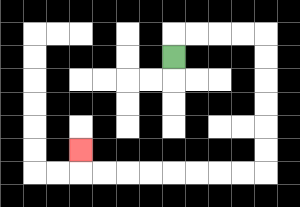{'start': '[7, 2]', 'end': '[3, 6]', 'path_directions': 'U,R,R,R,R,D,D,D,D,D,D,L,L,L,L,L,L,L,L,U', 'path_coordinates': '[[7, 2], [7, 1], [8, 1], [9, 1], [10, 1], [11, 1], [11, 2], [11, 3], [11, 4], [11, 5], [11, 6], [11, 7], [10, 7], [9, 7], [8, 7], [7, 7], [6, 7], [5, 7], [4, 7], [3, 7], [3, 6]]'}